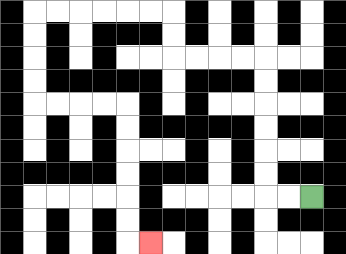{'start': '[13, 8]', 'end': '[6, 10]', 'path_directions': 'L,L,U,U,U,U,U,U,L,L,L,L,U,U,L,L,L,L,L,L,D,D,D,D,R,R,R,R,D,D,D,D,D,D,R', 'path_coordinates': '[[13, 8], [12, 8], [11, 8], [11, 7], [11, 6], [11, 5], [11, 4], [11, 3], [11, 2], [10, 2], [9, 2], [8, 2], [7, 2], [7, 1], [7, 0], [6, 0], [5, 0], [4, 0], [3, 0], [2, 0], [1, 0], [1, 1], [1, 2], [1, 3], [1, 4], [2, 4], [3, 4], [4, 4], [5, 4], [5, 5], [5, 6], [5, 7], [5, 8], [5, 9], [5, 10], [6, 10]]'}